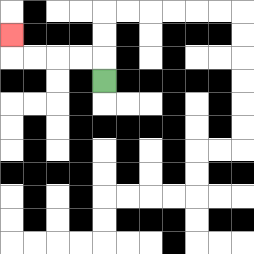{'start': '[4, 3]', 'end': '[0, 1]', 'path_directions': 'U,L,L,L,L,U', 'path_coordinates': '[[4, 3], [4, 2], [3, 2], [2, 2], [1, 2], [0, 2], [0, 1]]'}